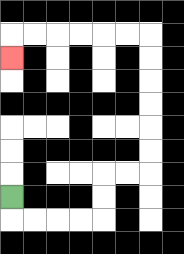{'start': '[0, 8]', 'end': '[0, 2]', 'path_directions': 'D,R,R,R,R,U,U,R,R,U,U,U,U,U,U,L,L,L,L,L,L,D', 'path_coordinates': '[[0, 8], [0, 9], [1, 9], [2, 9], [3, 9], [4, 9], [4, 8], [4, 7], [5, 7], [6, 7], [6, 6], [6, 5], [6, 4], [6, 3], [6, 2], [6, 1], [5, 1], [4, 1], [3, 1], [2, 1], [1, 1], [0, 1], [0, 2]]'}